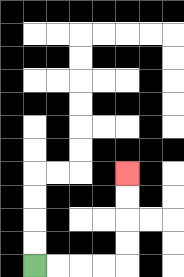{'start': '[1, 11]', 'end': '[5, 7]', 'path_directions': 'R,R,R,R,U,U,U,U', 'path_coordinates': '[[1, 11], [2, 11], [3, 11], [4, 11], [5, 11], [5, 10], [5, 9], [5, 8], [5, 7]]'}